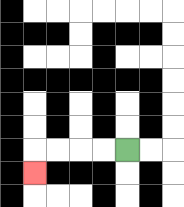{'start': '[5, 6]', 'end': '[1, 7]', 'path_directions': 'L,L,L,L,D', 'path_coordinates': '[[5, 6], [4, 6], [3, 6], [2, 6], [1, 6], [1, 7]]'}